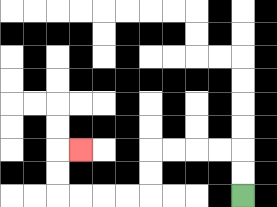{'start': '[10, 8]', 'end': '[3, 6]', 'path_directions': 'U,U,L,L,L,L,D,D,L,L,L,L,U,U,R', 'path_coordinates': '[[10, 8], [10, 7], [10, 6], [9, 6], [8, 6], [7, 6], [6, 6], [6, 7], [6, 8], [5, 8], [4, 8], [3, 8], [2, 8], [2, 7], [2, 6], [3, 6]]'}